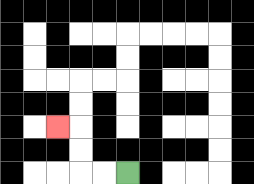{'start': '[5, 7]', 'end': '[2, 5]', 'path_directions': 'L,L,U,U,L', 'path_coordinates': '[[5, 7], [4, 7], [3, 7], [3, 6], [3, 5], [2, 5]]'}